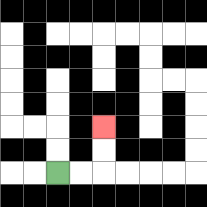{'start': '[2, 7]', 'end': '[4, 5]', 'path_directions': 'R,R,U,U', 'path_coordinates': '[[2, 7], [3, 7], [4, 7], [4, 6], [4, 5]]'}